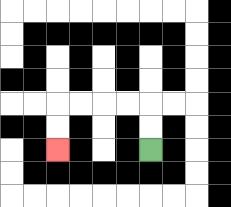{'start': '[6, 6]', 'end': '[2, 6]', 'path_directions': 'U,U,L,L,L,L,D,D', 'path_coordinates': '[[6, 6], [6, 5], [6, 4], [5, 4], [4, 4], [3, 4], [2, 4], [2, 5], [2, 6]]'}